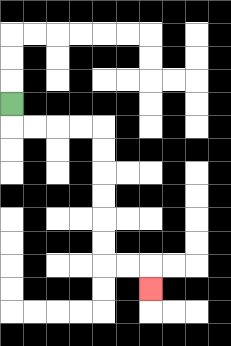{'start': '[0, 4]', 'end': '[6, 12]', 'path_directions': 'D,R,R,R,R,D,D,D,D,D,D,R,R,D', 'path_coordinates': '[[0, 4], [0, 5], [1, 5], [2, 5], [3, 5], [4, 5], [4, 6], [4, 7], [4, 8], [4, 9], [4, 10], [4, 11], [5, 11], [6, 11], [6, 12]]'}